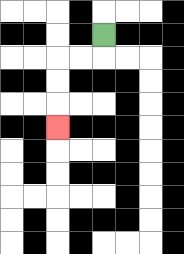{'start': '[4, 1]', 'end': '[2, 5]', 'path_directions': 'D,L,L,D,D,D', 'path_coordinates': '[[4, 1], [4, 2], [3, 2], [2, 2], [2, 3], [2, 4], [2, 5]]'}